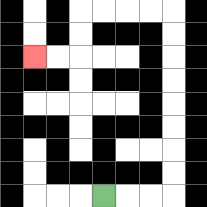{'start': '[4, 8]', 'end': '[1, 2]', 'path_directions': 'R,R,R,U,U,U,U,U,U,U,U,L,L,L,L,D,D,L,L', 'path_coordinates': '[[4, 8], [5, 8], [6, 8], [7, 8], [7, 7], [7, 6], [7, 5], [7, 4], [7, 3], [7, 2], [7, 1], [7, 0], [6, 0], [5, 0], [4, 0], [3, 0], [3, 1], [3, 2], [2, 2], [1, 2]]'}